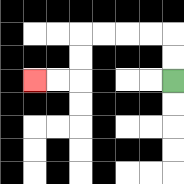{'start': '[7, 3]', 'end': '[1, 3]', 'path_directions': 'U,U,L,L,L,L,D,D,L,L', 'path_coordinates': '[[7, 3], [7, 2], [7, 1], [6, 1], [5, 1], [4, 1], [3, 1], [3, 2], [3, 3], [2, 3], [1, 3]]'}